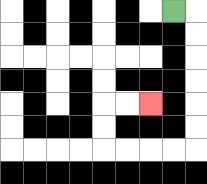{'start': '[7, 0]', 'end': '[6, 4]', 'path_directions': 'R,D,D,D,D,D,D,L,L,L,L,U,U,R,R', 'path_coordinates': '[[7, 0], [8, 0], [8, 1], [8, 2], [8, 3], [8, 4], [8, 5], [8, 6], [7, 6], [6, 6], [5, 6], [4, 6], [4, 5], [4, 4], [5, 4], [6, 4]]'}